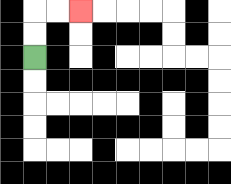{'start': '[1, 2]', 'end': '[3, 0]', 'path_directions': 'U,U,R,R', 'path_coordinates': '[[1, 2], [1, 1], [1, 0], [2, 0], [3, 0]]'}